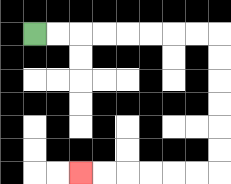{'start': '[1, 1]', 'end': '[3, 7]', 'path_directions': 'R,R,R,R,R,R,R,R,D,D,D,D,D,D,L,L,L,L,L,L', 'path_coordinates': '[[1, 1], [2, 1], [3, 1], [4, 1], [5, 1], [6, 1], [7, 1], [8, 1], [9, 1], [9, 2], [9, 3], [9, 4], [9, 5], [9, 6], [9, 7], [8, 7], [7, 7], [6, 7], [5, 7], [4, 7], [3, 7]]'}